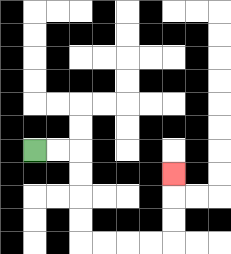{'start': '[1, 6]', 'end': '[7, 7]', 'path_directions': 'R,R,D,D,D,D,R,R,R,R,U,U,U', 'path_coordinates': '[[1, 6], [2, 6], [3, 6], [3, 7], [3, 8], [3, 9], [3, 10], [4, 10], [5, 10], [6, 10], [7, 10], [7, 9], [7, 8], [7, 7]]'}